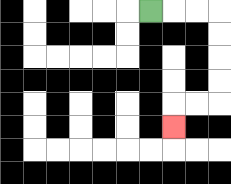{'start': '[6, 0]', 'end': '[7, 5]', 'path_directions': 'R,R,R,D,D,D,D,L,L,D', 'path_coordinates': '[[6, 0], [7, 0], [8, 0], [9, 0], [9, 1], [9, 2], [9, 3], [9, 4], [8, 4], [7, 4], [7, 5]]'}